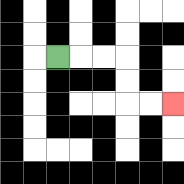{'start': '[2, 2]', 'end': '[7, 4]', 'path_directions': 'R,R,R,D,D,R,R', 'path_coordinates': '[[2, 2], [3, 2], [4, 2], [5, 2], [5, 3], [5, 4], [6, 4], [7, 4]]'}